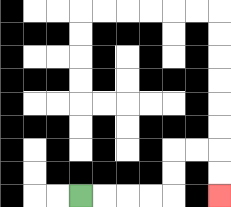{'start': '[3, 8]', 'end': '[9, 8]', 'path_directions': 'R,R,R,R,U,U,R,R,D,D', 'path_coordinates': '[[3, 8], [4, 8], [5, 8], [6, 8], [7, 8], [7, 7], [7, 6], [8, 6], [9, 6], [9, 7], [9, 8]]'}